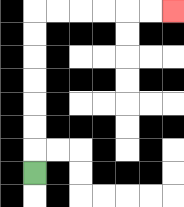{'start': '[1, 7]', 'end': '[7, 0]', 'path_directions': 'U,U,U,U,U,U,U,R,R,R,R,R,R', 'path_coordinates': '[[1, 7], [1, 6], [1, 5], [1, 4], [1, 3], [1, 2], [1, 1], [1, 0], [2, 0], [3, 0], [4, 0], [5, 0], [6, 0], [7, 0]]'}